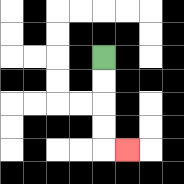{'start': '[4, 2]', 'end': '[5, 6]', 'path_directions': 'D,D,D,D,R', 'path_coordinates': '[[4, 2], [4, 3], [4, 4], [4, 5], [4, 6], [5, 6]]'}